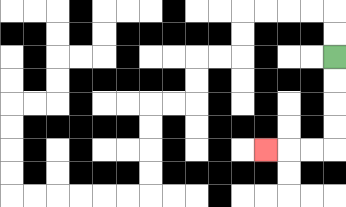{'start': '[14, 2]', 'end': '[11, 6]', 'path_directions': 'D,D,D,D,L,L,L', 'path_coordinates': '[[14, 2], [14, 3], [14, 4], [14, 5], [14, 6], [13, 6], [12, 6], [11, 6]]'}